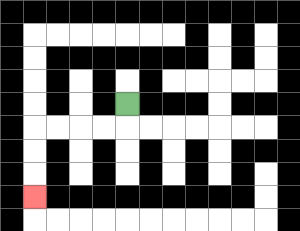{'start': '[5, 4]', 'end': '[1, 8]', 'path_directions': 'D,L,L,L,L,D,D,D', 'path_coordinates': '[[5, 4], [5, 5], [4, 5], [3, 5], [2, 5], [1, 5], [1, 6], [1, 7], [1, 8]]'}